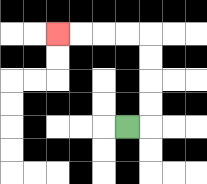{'start': '[5, 5]', 'end': '[2, 1]', 'path_directions': 'R,U,U,U,U,L,L,L,L', 'path_coordinates': '[[5, 5], [6, 5], [6, 4], [6, 3], [6, 2], [6, 1], [5, 1], [4, 1], [3, 1], [2, 1]]'}